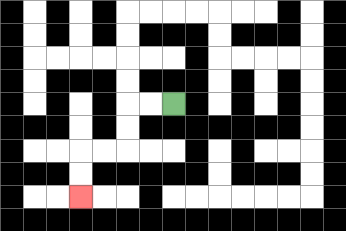{'start': '[7, 4]', 'end': '[3, 8]', 'path_directions': 'L,L,D,D,L,L,D,D', 'path_coordinates': '[[7, 4], [6, 4], [5, 4], [5, 5], [5, 6], [4, 6], [3, 6], [3, 7], [3, 8]]'}